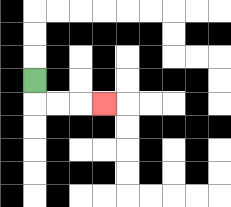{'start': '[1, 3]', 'end': '[4, 4]', 'path_directions': 'D,R,R,R', 'path_coordinates': '[[1, 3], [1, 4], [2, 4], [3, 4], [4, 4]]'}